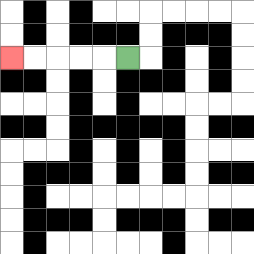{'start': '[5, 2]', 'end': '[0, 2]', 'path_directions': 'L,L,L,L,L', 'path_coordinates': '[[5, 2], [4, 2], [3, 2], [2, 2], [1, 2], [0, 2]]'}